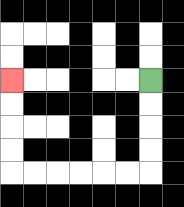{'start': '[6, 3]', 'end': '[0, 3]', 'path_directions': 'D,D,D,D,L,L,L,L,L,L,U,U,U,U', 'path_coordinates': '[[6, 3], [6, 4], [6, 5], [6, 6], [6, 7], [5, 7], [4, 7], [3, 7], [2, 7], [1, 7], [0, 7], [0, 6], [0, 5], [0, 4], [0, 3]]'}